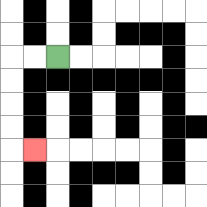{'start': '[2, 2]', 'end': '[1, 6]', 'path_directions': 'L,L,D,D,D,D,R', 'path_coordinates': '[[2, 2], [1, 2], [0, 2], [0, 3], [0, 4], [0, 5], [0, 6], [1, 6]]'}